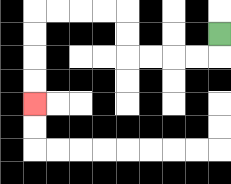{'start': '[9, 1]', 'end': '[1, 4]', 'path_directions': 'D,L,L,L,L,U,U,L,L,L,L,D,D,D,D', 'path_coordinates': '[[9, 1], [9, 2], [8, 2], [7, 2], [6, 2], [5, 2], [5, 1], [5, 0], [4, 0], [3, 0], [2, 0], [1, 0], [1, 1], [1, 2], [1, 3], [1, 4]]'}